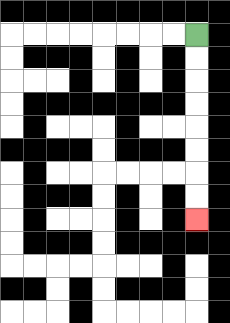{'start': '[8, 1]', 'end': '[8, 9]', 'path_directions': 'D,D,D,D,D,D,D,D', 'path_coordinates': '[[8, 1], [8, 2], [8, 3], [8, 4], [8, 5], [8, 6], [8, 7], [8, 8], [8, 9]]'}